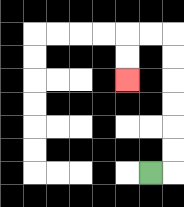{'start': '[6, 7]', 'end': '[5, 3]', 'path_directions': 'R,U,U,U,U,U,U,L,L,D,D', 'path_coordinates': '[[6, 7], [7, 7], [7, 6], [7, 5], [7, 4], [7, 3], [7, 2], [7, 1], [6, 1], [5, 1], [5, 2], [5, 3]]'}